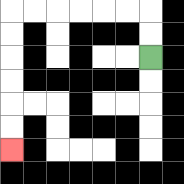{'start': '[6, 2]', 'end': '[0, 6]', 'path_directions': 'U,U,L,L,L,L,L,L,D,D,D,D,D,D', 'path_coordinates': '[[6, 2], [6, 1], [6, 0], [5, 0], [4, 0], [3, 0], [2, 0], [1, 0], [0, 0], [0, 1], [0, 2], [0, 3], [0, 4], [0, 5], [0, 6]]'}